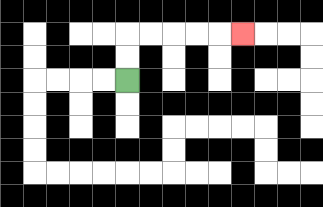{'start': '[5, 3]', 'end': '[10, 1]', 'path_directions': 'U,U,R,R,R,R,R', 'path_coordinates': '[[5, 3], [5, 2], [5, 1], [6, 1], [7, 1], [8, 1], [9, 1], [10, 1]]'}